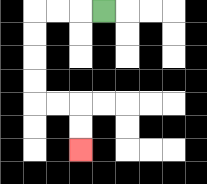{'start': '[4, 0]', 'end': '[3, 6]', 'path_directions': 'L,L,L,D,D,D,D,R,R,D,D', 'path_coordinates': '[[4, 0], [3, 0], [2, 0], [1, 0], [1, 1], [1, 2], [1, 3], [1, 4], [2, 4], [3, 4], [3, 5], [3, 6]]'}